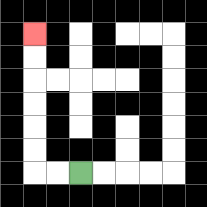{'start': '[3, 7]', 'end': '[1, 1]', 'path_directions': 'L,L,U,U,U,U,U,U', 'path_coordinates': '[[3, 7], [2, 7], [1, 7], [1, 6], [1, 5], [1, 4], [1, 3], [1, 2], [1, 1]]'}